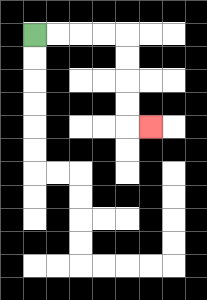{'start': '[1, 1]', 'end': '[6, 5]', 'path_directions': 'R,R,R,R,D,D,D,D,R', 'path_coordinates': '[[1, 1], [2, 1], [3, 1], [4, 1], [5, 1], [5, 2], [5, 3], [5, 4], [5, 5], [6, 5]]'}